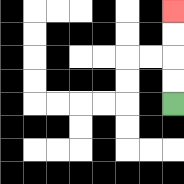{'start': '[7, 4]', 'end': '[7, 0]', 'path_directions': 'U,U,U,U', 'path_coordinates': '[[7, 4], [7, 3], [7, 2], [7, 1], [7, 0]]'}